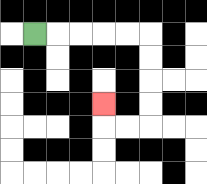{'start': '[1, 1]', 'end': '[4, 4]', 'path_directions': 'R,R,R,R,R,D,D,D,D,L,L,U', 'path_coordinates': '[[1, 1], [2, 1], [3, 1], [4, 1], [5, 1], [6, 1], [6, 2], [6, 3], [6, 4], [6, 5], [5, 5], [4, 5], [4, 4]]'}